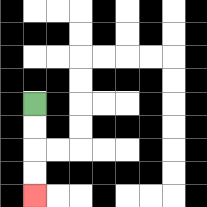{'start': '[1, 4]', 'end': '[1, 8]', 'path_directions': 'D,D,D,D', 'path_coordinates': '[[1, 4], [1, 5], [1, 6], [1, 7], [1, 8]]'}